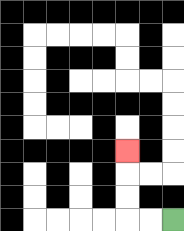{'start': '[7, 9]', 'end': '[5, 6]', 'path_directions': 'L,L,U,U,U', 'path_coordinates': '[[7, 9], [6, 9], [5, 9], [5, 8], [5, 7], [5, 6]]'}